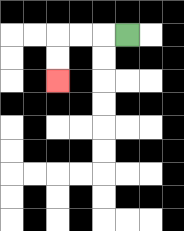{'start': '[5, 1]', 'end': '[2, 3]', 'path_directions': 'L,L,L,D,D', 'path_coordinates': '[[5, 1], [4, 1], [3, 1], [2, 1], [2, 2], [2, 3]]'}